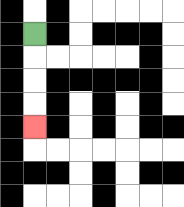{'start': '[1, 1]', 'end': '[1, 5]', 'path_directions': 'D,D,D,D', 'path_coordinates': '[[1, 1], [1, 2], [1, 3], [1, 4], [1, 5]]'}